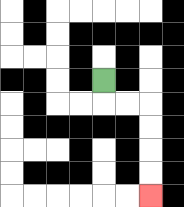{'start': '[4, 3]', 'end': '[6, 8]', 'path_directions': 'D,R,R,D,D,D,D', 'path_coordinates': '[[4, 3], [4, 4], [5, 4], [6, 4], [6, 5], [6, 6], [6, 7], [6, 8]]'}